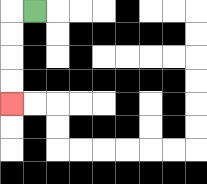{'start': '[1, 0]', 'end': '[0, 4]', 'path_directions': 'L,D,D,D,D', 'path_coordinates': '[[1, 0], [0, 0], [0, 1], [0, 2], [0, 3], [0, 4]]'}